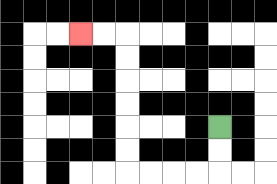{'start': '[9, 5]', 'end': '[3, 1]', 'path_directions': 'D,D,L,L,L,L,U,U,U,U,U,U,L,L', 'path_coordinates': '[[9, 5], [9, 6], [9, 7], [8, 7], [7, 7], [6, 7], [5, 7], [5, 6], [5, 5], [5, 4], [5, 3], [5, 2], [5, 1], [4, 1], [3, 1]]'}